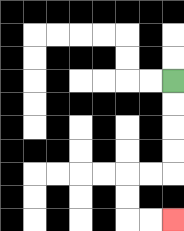{'start': '[7, 3]', 'end': '[7, 9]', 'path_directions': 'D,D,D,D,L,L,D,D,R,R', 'path_coordinates': '[[7, 3], [7, 4], [7, 5], [7, 6], [7, 7], [6, 7], [5, 7], [5, 8], [5, 9], [6, 9], [7, 9]]'}